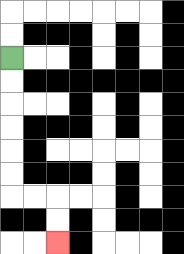{'start': '[0, 2]', 'end': '[2, 10]', 'path_directions': 'D,D,D,D,D,D,R,R,D,D', 'path_coordinates': '[[0, 2], [0, 3], [0, 4], [0, 5], [0, 6], [0, 7], [0, 8], [1, 8], [2, 8], [2, 9], [2, 10]]'}